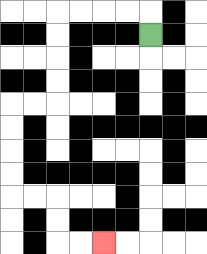{'start': '[6, 1]', 'end': '[4, 10]', 'path_directions': 'U,L,L,L,L,D,D,D,D,L,L,D,D,D,D,R,R,D,D,R,R', 'path_coordinates': '[[6, 1], [6, 0], [5, 0], [4, 0], [3, 0], [2, 0], [2, 1], [2, 2], [2, 3], [2, 4], [1, 4], [0, 4], [0, 5], [0, 6], [0, 7], [0, 8], [1, 8], [2, 8], [2, 9], [2, 10], [3, 10], [4, 10]]'}